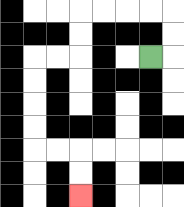{'start': '[6, 2]', 'end': '[3, 8]', 'path_directions': 'R,U,U,L,L,L,L,D,D,L,L,D,D,D,D,R,R,D,D', 'path_coordinates': '[[6, 2], [7, 2], [7, 1], [7, 0], [6, 0], [5, 0], [4, 0], [3, 0], [3, 1], [3, 2], [2, 2], [1, 2], [1, 3], [1, 4], [1, 5], [1, 6], [2, 6], [3, 6], [3, 7], [3, 8]]'}